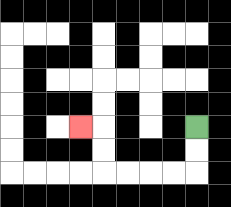{'start': '[8, 5]', 'end': '[3, 5]', 'path_directions': 'D,D,L,L,L,L,U,U,L', 'path_coordinates': '[[8, 5], [8, 6], [8, 7], [7, 7], [6, 7], [5, 7], [4, 7], [4, 6], [4, 5], [3, 5]]'}